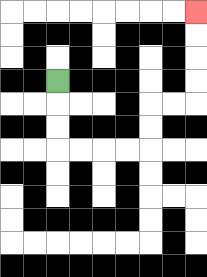{'start': '[2, 3]', 'end': '[8, 0]', 'path_directions': 'D,D,D,R,R,R,R,U,U,R,R,U,U,U,U', 'path_coordinates': '[[2, 3], [2, 4], [2, 5], [2, 6], [3, 6], [4, 6], [5, 6], [6, 6], [6, 5], [6, 4], [7, 4], [8, 4], [8, 3], [8, 2], [8, 1], [8, 0]]'}